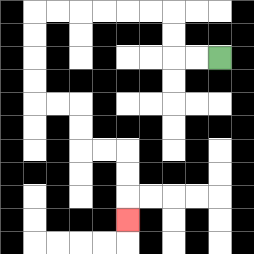{'start': '[9, 2]', 'end': '[5, 9]', 'path_directions': 'L,L,U,U,L,L,L,L,L,L,D,D,D,D,R,R,D,D,R,R,D,D,D', 'path_coordinates': '[[9, 2], [8, 2], [7, 2], [7, 1], [7, 0], [6, 0], [5, 0], [4, 0], [3, 0], [2, 0], [1, 0], [1, 1], [1, 2], [1, 3], [1, 4], [2, 4], [3, 4], [3, 5], [3, 6], [4, 6], [5, 6], [5, 7], [5, 8], [5, 9]]'}